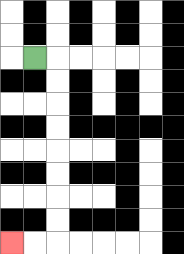{'start': '[1, 2]', 'end': '[0, 10]', 'path_directions': 'R,D,D,D,D,D,D,D,D,L,L', 'path_coordinates': '[[1, 2], [2, 2], [2, 3], [2, 4], [2, 5], [2, 6], [2, 7], [2, 8], [2, 9], [2, 10], [1, 10], [0, 10]]'}